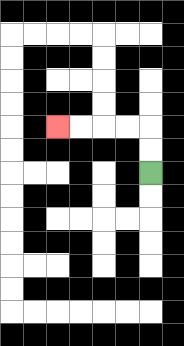{'start': '[6, 7]', 'end': '[2, 5]', 'path_directions': 'U,U,L,L,L,L', 'path_coordinates': '[[6, 7], [6, 6], [6, 5], [5, 5], [4, 5], [3, 5], [2, 5]]'}